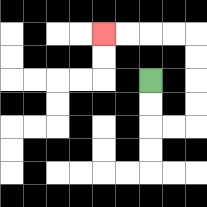{'start': '[6, 3]', 'end': '[4, 1]', 'path_directions': 'D,D,R,R,U,U,U,U,L,L,L,L', 'path_coordinates': '[[6, 3], [6, 4], [6, 5], [7, 5], [8, 5], [8, 4], [8, 3], [8, 2], [8, 1], [7, 1], [6, 1], [5, 1], [4, 1]]'}